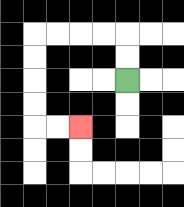{'start': '[5, 3]', 'end': '[3, 5]', 'path_directions': 'U,U,L,L,L,L,D,D,D,D,R,R', 'path_coordinates': '[[5, 3], [5, 2], [5, 1], [4, 1], [3, 1], [2, 1], [1, 1], [1, 2], [1, 3], [1, 4], [1, 5], [2, 5], [3, 5]]'}